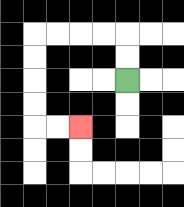{'start': '[5, 3]', 'end': '[3, 5]', 'path_directions': 'U,U,L,L,L,L,D,D,D,D,R,R', 'path_coordinates': '[[5, 3], [5, 2], [5, 1], [4, 1], [3, 1], [2, 1], [1, 1], [1, 2], [1, 3], [1, 4], [1, 5], [2, 5], [3, 5]]'}